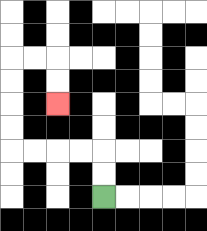{'start': '[4, 8]', 'end': '[2, 4]', 'path_directions': 'U,U,L,L,L,L,U,U,U,U,R,R,D,D', 'path_coordinates': '[[4, 8], [4, 7], [4, 6], [3, 6], [2, 6], [1, 6], [0, 6], [0, 5], [0, 4], [0, 3], [0, 2], [1, 2], [2, 2], [2, 3], [2, 4]]'}